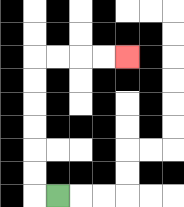{'start': '[2, 8]', 'end': '[5, 2]', 'path_directions': 'L,U,U,U,U,U,U,R,R,R,R', 'path_coordinates': '[[2, 8], [1, 8], [1, 7], [1, 6], [1, 5], [1, 4], [1, 3], [1, 2], [2, 2], [3, 2], [4, 2], [5, 2]]'}